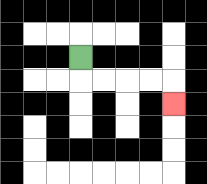{'start': '[3, 2]', 'end': '[7, 4]', 'path_directions': 'D,R,R,R,R,D', 'path_coordinates': '[[3, 2], [3, 3], [4, 3], [5, 3], [6, 3], [7, 3], [7, 4]]'}